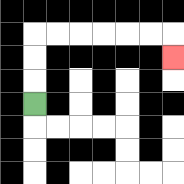{'start': '[1, 4]', 'end': '[7, 2]', 'path_directions': 'U,U,U,R,R,R,R,R,R,D', 'path_coordinates': '[[1, 4], [1, 3], [1, 2], [1, 1], [2, 1], [3, 1], [4, 1], [5, 1], [6, 1], [7, 1], [7, 2]]'}